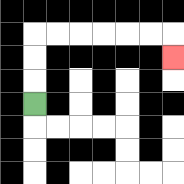{'start': '[1, 4]', 'end': '[7, 2]', 'path_directions': 'U,U,U,R,R,R,R,R,R,D', 'path_coordinates': '[[1, 4], [1, 3], [1, 2], [1, 1], [2, 1], [3, 1], [4, 1], [5, 1], [6, 1], [7, 1], [7, 2]]'}